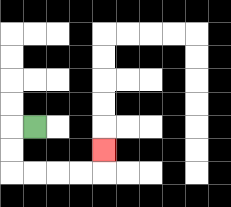{'start': '[1, 5]', 'end': '[4, 6]', 'path_directions': 'L,D,D,R,R,R,R,U', 'path_coordinates': '[[1, 5], [0, 5], [0, 6], [0, 7], [1, 7], [2, 7], [3, 7], [4, 7], [4, 6]]'}